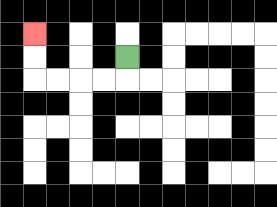{'start': '[5, 2]', 'end': '[1, 1]', 'path_directions': 'D,L,L,L,L,U,U', 'path_coordinates': '[[5, 2], [5, 3], [4, 3], [3, 3], [2, 3], [1, 3], [1, 2], [1, 1]]'}